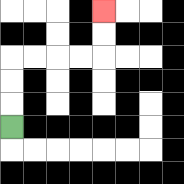{'start': '[0, 5]', 'end': '[4, 0]', 'path_directions': 'U,U,U,R,R,R,R,U,U', 'path_coordinates': '[[0, 5], [0, 4], [0, 3], [0, 2], [1, 2], [2, 2], [3, 2], [4, 2], [4, 1], [4, 0]]'}